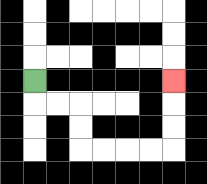{'start': '[1, 3]', 'end': '[7, 3]', 'path_directions': 'D,R,R,D,D,R,R,R,R,U,U,U', 'path_coordinates': '[[1, 3], [1, 4], [2, 4], [3, 4], [3, 5], [3, 6], [4, 6], [5, 6], [6, 6], [7, 6], [7, 5], [7, 4], [7, 3]]'}